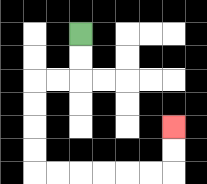{'start': '[3, 1]', 'end': '[7, 5]', 'path_directions': 'D,D,L,L,D,D,D,D,R,R,R,R,R,R,U,U', 'path_coordinates': '[[3, 1], [3, 2], [3, 3], [2, 3], [1, 3], [1, 4], [1, 5], [1, 6], [1, 7], [2, 7], [3, 7], [4, 7], [5, 7], [6, 7], [7, 7], [7, 6], [7, 5]]'}